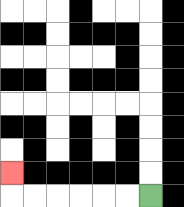{'start': '[6, 8]', 'end': '[0, 7]', 'path_directions': 'L,L,L,L,L,L,U', 'path_coordinates': '[[6, 8], [5, 8], [4, 8], [3, 8], [2, 8], [1, 8], [0, 8], [0, 7]]'}